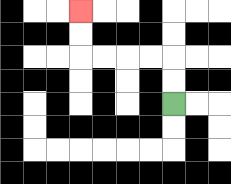{'start': '[7, 4]', 'end': '[3, 0]', 'path_directions': 'U,U,L,L,L,L,U,U', 'path_coordinates': '[[7, 4], [7, 3], [7, 2], [6, 2], [5, 2], [4, 2], [3, 2], [3, 1], [3, 0]]'}